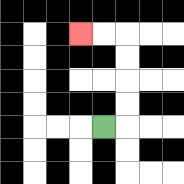{'start': '[4, 5]', 'end': '[3, 1]', 'path_directions': 'R,U,U,U,U,L,L', 'path_coordinates': '[[4, 5], [5, 5], [5, 4], [5, 3], [5, 2], [5, 1], [4, 1], [3, 1]]'}